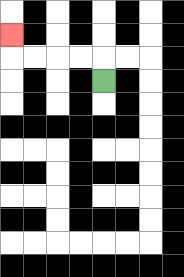{'start': '[4, 3]', 'end': '[0, 1]', 'path_directions': 'U,L,L,L,L,U', 'path_coordinates': '[[4, 3], [4, 2], [3, 2], [2, 2], [1, 2], [0, 2], [0, 1]]'}